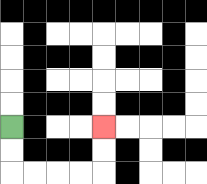{'start': '[0, 5]', 'end': '[4, 5]', 'path_directions': 'D,D,R,R,R,R,U,U', 'path_coordinates': '[[0, 5], [0, 6], [0, 7], [1, 7], [2, 7], [3, 7], [4, 7], [4, 6], [4, 5]]'}